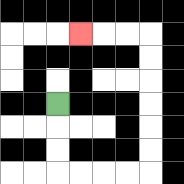{'start': '[2, 4]', 'end': '[3, 1]', 'path_directions': 'D,D,D,R,R,R,R,U,U,U,U,U,U,L,L,L', 'path_coordinates': '[[2, 4], [2, 5], [2, 6], [2, 7], [3, 7], [4, 7], [5, 7], [6, 7], [6, 6], [6, 5], [6, 4], [6, 3], [6, 2], [6, 1], [5, 1], [4, 1], [3, 1]]'}